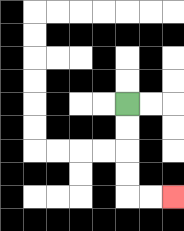{'start': '[5, 4]', 'end': '[7, 8]', 'path_directions': 'D,D,D,D,R,R', 'path_coordinates': '[[5, 4], [5, 5], [5, 6], [5, 7], [5, 8], [6, 8], [7, 8]]'}